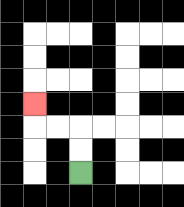{'start': '[3, 7]', 'end': '[1, 4]', 'path_directions': 'U,U,L,L,U', 'path_coordinates': '[[3, 7], [3, 6], [3, 5], [2, 5], [1, 5], [1, 4]]'}